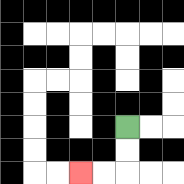{'start': '[5, 5]', 'end': '[3, 7]', 'path_directions': 'D,D,L,L', 'path_coordinates': '[[5, 5], [5, 6], [5, 7], [4, 7], [3, 7]]'}